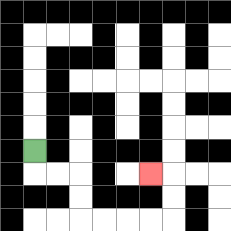{'start': '[1, 6]', 'end': '[6, 7]', 'path_directions': 'D,R,R,D,D,R,R,R,R,U,U,L', 'path_coordinates': '[[1, 6], [1, 7], [2, 7], [3, 7], [3, 8], [3, 9], [4, 9], [5, 9], [6, 9], [7, 9], [7, 8], [7, 7], [6, 7]]'}